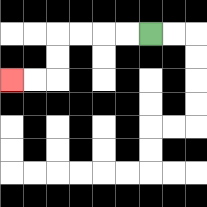{'start': '[6, 1]', 'end': '[0, 3]', 'path_directions': 'L,L,L,L,D,D,L,L', 'path_coordinates': '[[6, 1], [5, 1], [4, 1], [3, 1], [2, 1], [2, 2], [2, 3], [1, 3], [0, 3]]'}